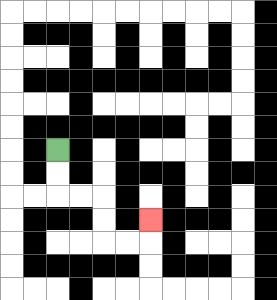{'start': '[2, 6]', 'end': '[6, 9]', 'path_directions': 'D,D,R,R,D,D,R,R,U', 'path_coordinates': '[[2, 6], [2, 7], [2, 8], [3, 8], [4, 8], [4, 9], [4, 10], [5, 10], [6, 10], [6, 9]]'}